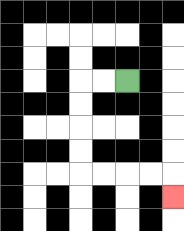{'start': '[5, 3]', 'end': '[7, 8]', 'path_directions': 'L,L,D,D,D,D,R,R,R,R,D', 'path_coordinates': '[[5, 3], [4, 3], [3, 3], [3, 4], [3, 5], [3, 6], [3, 7], [4, 7], [5, 7], [6, 7], [7, 7], [7, 8]]'}